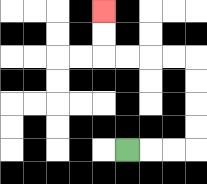{'start': '[5, 6]', 'end': '[4, 0]', 'path_directions': 'R,R,R,U,U,U,U,L,L,L,L,U,U', 'path_coordinates': '[[5, 6], [6, 6], [7, 6], [8, 6], [8, 5], [8, 4], [8, 3], [8, 2], [7, 2], [6, 2], [5, 2], [4, 2], [4, 1], [4, 0]]'}